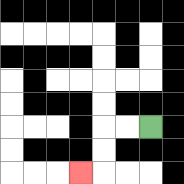{'start': '[6, 5]', 'end': '[3, 7]', 'path_directions': 'L,L,D,D,L', 'path_coordinates': '[[6, 5], [5, 5], [4, 5], [4, 6], [4, 7], [3, 7]]'}